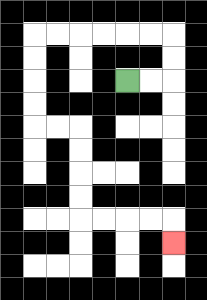{'start': '[5, 3]', 'end': '[7, 10]', 'path_directions': 'R,R,U,U,L,L,L,L,L,L,D,D,D,D,R,R,D,D,D,D,R,R,R,R,D', 'path_coordinates': '[[5, 3], [6, 3], [7, 3], [7, 2], [7, 1], [6, 1], [5, 1], [4, 1], [3, 1], [2, 1], [1, 1], [1, 2], [1, 3], [1, 4], [1, 5], [2, 5], [3, 5], [3, 6], [3, 7], [3, 8], [3, 9], [4, 9], [5, 9], [6, 9], [7, 9], [7, 10]]'}